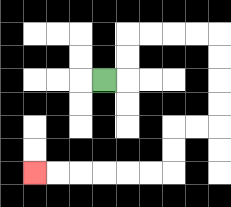{'start': '[4, 3]', 'end': '[1, 7]', 'path_directions': 'R,U,U,R,R,R,R,D,D,D,D,L,L,D,D,L,L,L,L,L,L', 'path_coordinates': '[[4, 3], [5, 3], [5, 2], [5, 1], [6, 1], [7, 1], [8, 1], [9, 1], [9, 2], [9, 3], [9, 4], [9, 5], [8, 5], [7, 5], [7, 6], [7, 7], [6, 7], [5, 7], [4, 7], [3, 7], [2, 7], [1, 7]]'}